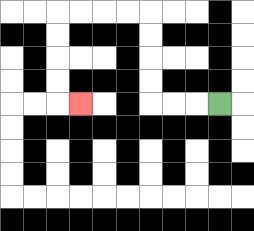{'start': '[9, 4]', 'end': '[3, 4]', 'path_directions': 'L,L,L,U,U,U,U,L,L,L,L,D,D,D,D,R', 'path_coordinates': '[[9, 4], [8, 4], [7, 4], [6, 4], [6, 3], [6, 2], [6, 1], [6, 0], [5, 0], [4, 0], [3, 0], [2, 0], [2, 1], [2, 2], [2, 3], [2, 4], [3, 4]]'}